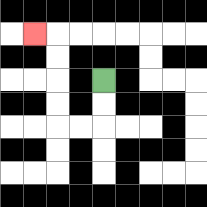{'start': '[4, 3]', 'end': '[1, 1]', 'path_directions': 'D,D,L,L,U,U,U,U,L', 'path_coordinates': '[[4, 3], [4, 4], [4, 5], [3, 5], [2, 5], [2, 4], [2, 3], [2, 2], [2, 1], [1, 1]]'}